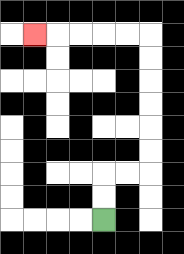{'start': '[4, 9]', 'end': '[1, 1]', 'path_directions': 'U,U,R,R,U,U,U,U,U,U,L,L,L,L,L', 'path_coordinates': '[[4, 9], [4, 8], [4, 7], [5, 7], [6, 7], [6, 6], [6, 5], [6, 4], [6, 3], [6, 2], [6, 1], [5, 1], [4, 1], [3, 1], [2, 1], [1, 1]]'}